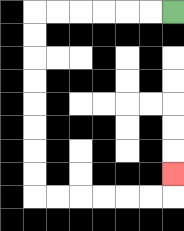{'start': '[7, 0]', 'end': '[7, 7]', 'path_directions': 'L,L,L,L,L,L,D,D,D,D,D,D,D,D,R,R,R,R,R,R,U', 'path_coordinates': '[[7, 0], [6, 0], [5, 0], [4, 0], [3, 0], [2, 0], [1, 0], [1, 1], [1, 2], [1, 3], [1, 4], [1, 5], [1, 6], [1, 7], [1, 8], [2, 8], [3, 8], [4, 8], [5, 8], [6, 8], [7, 8], [7, 7]]'}